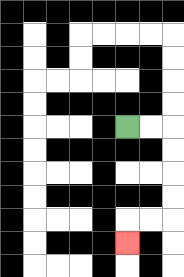{'start': '[5, 5]', 'end': '[5, 10]', 'path_directions': 'R,R,D,D,D,D,L,L,D', 'path_coordinates': '[[5, 5], [6, 5], [7, 5], [7, 6], [7, 7], [7, 8], [7, 9], [6, 9], [5, 9], [5, 10]]'}